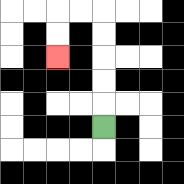{'start': '[4, 5]', 'end': '[2, 2]', 'path_directions': 'U,U,U,U,U,L,L,D,D', 'path_coordinates': '[[4, 5], [4, 4], [4, 3], [4, 2], [4, 1], [4, 0], [3, 0], [2, 0], [2, 1], [2, 2]]'}